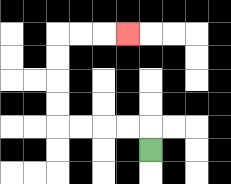{'start': '[6, 6]', 'end': '[5, 1]', 'path_directions': 'U,L,L,L,L,U,U,U,U,R,R,R', 'path_coordinates': '[[6, 6], [6, 5], [5, 5], [4, 5], [3, 5], [2, 5], [2, 4], [2, 3], [2, 2], [2, 1], [3, 1], [4, 1], [5, 1]]'}